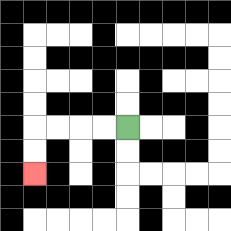{'start': '[5, 5]', 'end': '[1, 7]', 'path_directions': 'L,L,L,L,D,D', 'path_coordinates': '[[5, 5], [4, 5], [3, 5], [2, 5], [1, 5], [1, 6], [1, 7]]'}